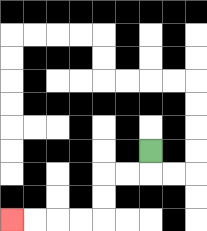{'start': '[6, 6]', 'end': '[0, 9]', 'path_directions': 'D,L,L,D,D,L,L,L,L', 'path_coordinates': '[[6, 6], [6, 7], [5, 7], [4, 7], [4, 8], [4, 9], [3, 9], [2, 9], [1, 9], [0, 9]]'}